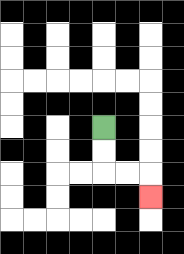{'start': '[4, 5]', 'end': '[6, 8]', 'path_directions': 'D,D,R,R,D', 'path_coordinates': '[[4, 5], [4, 6], [4, 7], [5, 7], [6, 7], [6, 8]]'}